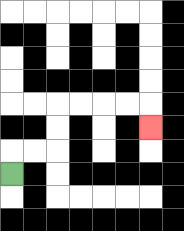{'start': '[0, 7]', 'end': '[6, 5]', 'path_directions': 'U,R,R,U,U,R,R,R,R,D', 'path_coordinates': '[[0, 7], [0, 6], [1, 6], [2, 6], [2, 5], [2, 4], [3, 4], [4, 4], [5, 4], [6, 4], [6, 5]]'}